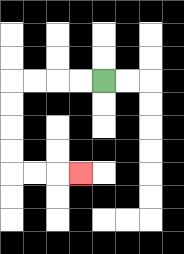{'start': '[4, 3]', 'end': '[3, 7]', 'path_directions': 'L,L,L,L,D,D,D,D,R,R,R', 'path_coordinates': '[[4, 3], [3, 3], [2, 3], [1, 3], [0, 3], [0, 4], [0, 5], [0, 6], [0, 7], [1, 7], [2, 7], [3, 7]]'}